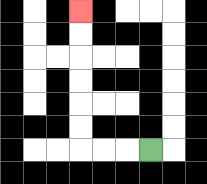{'start': '[6, 6]', 'end': '[3, 0]', 'path_directions': 'L,L,L,U,U,U,U,U,U', 'path_coordinates': '[[6, 6], [5, 6], [4, 6], [3, 6], [3, 5], [3, 4], [3, 3], [3, 2], [3, 1], [3, 0]]'}